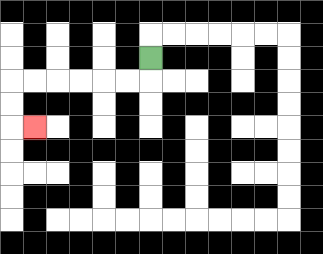{'start': '[6, 2]', 'end': '[1, 5]', 'path_directions': 'D,L,L,L,L,L,L,D,D,R', 'path_coordinates': '[[6, 2], [6, 3], [5, 3], [4, 3], [3, 3], [2, 3], [1, 3], [0, 3], [0, 4], [0, 5], [1, 5]]'}